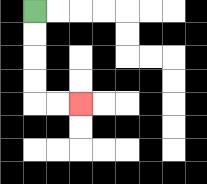{'start': '[1, 0]', 'end': '[3, 4]', 'path_directions': 'D,D,D,D,R,R', 'path_coordinates': '[[1, 0], [1, 1], [1, 2], [1, 3], [1, 4], [2, 4], [3, 4]]'}